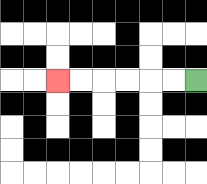{'start': '[8, 3]', 'end': '[2, 3]', 'path_directions': 'L,L,L,L,L,L', 'path_coordinates': '[[8, 3], [7, 3], [6, 3], [5, 3], [4, 3], [3, 3], [2, 3]]'}